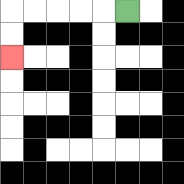{'start': '[5, 0]', 'end': '[0, 2]', 'path_directions': 'L,L,L,L,L,D,D', 'path_coordinates': '[[5, 0], [4, 0], [3, 0], [2, 0], [1, 0], [0, 0], [0, 1], [0, 2]]'}